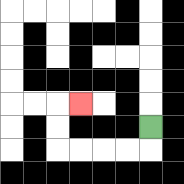{'start': '[6, 5]', 'end': '[3, 4]', 'path_directions': 'D,L,L,L,L,U,U,R', 'path_coordinates': '[[6, 5], [6, 6], [5, 6], [4, 6], [3, 6], [2, 6], [2, 5], [2, 4], [3, 4]]'}